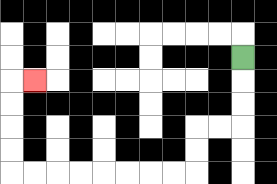{'start': '[10, 2]', 'end': '[1, 3]', 'path_directions': 'D,D,D,L,L,D,D,L,L,L,L,L,L,L,L,U,U,U,U,R', 'path_coordinates': '[[10, 2], [10, 3], [10, 4], [10, 5], [9, 5], [8, 5], [8, 6], [8, 7], [7, 7], [6, 7], [5, 7], [4, 7], [3, 7], [2, 7], [1, 7], [0, 7], [0, 6], [0, 5], [0, 4], [0, 3], [1, 3]]'}